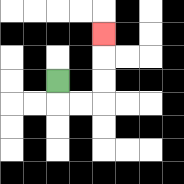{'start': '[2, 3]', 'end': '[4, 1]', 'path_directions': 'D,R,R,U,U,U', 'path_coordinates': '[[2, 3], [2, 4], [3, 4], [4, 4], [4, 3], [4, 2], [4, 1]]'}